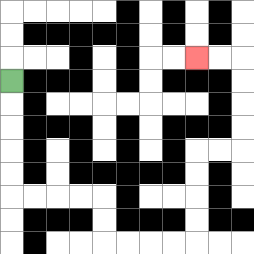{'start': '[0, 3]', 'end': '[8, 2]', 'path_directions': 'D,D,D,D,D,R,R,R,R,D,D,R,R,R,R,U,U,U,U,R,R,U,U,U,U,L,L', 'path_coordinates': '[[0, 3], [0, 4], [0, 5], [0, 6], [0, 7], [0, 8], [1, 8], [2, 8], [3, 8], [4, 8], [4, 9], [4, 10], [5, 10], [6, 10], [7, 10], [8, 10], [8, 9], [8, 8], [8, 7], [8, 6], [9, 6], [10, 6], [10, 5], [10, 4], [10, 3], [10, 2], [9, 2], [8, 2]]'}